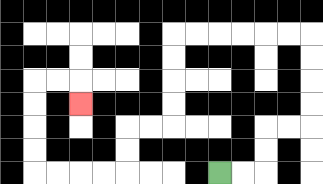{'start': '[9, 7]', 'end': '[3, 4]', 'path_directions': 'R,R,U,U,R,R,U,U,U,U,L,L,L,L,L,L,D,D,D,D,L,L,D,D,L,L,L,L,U,U,U,U,R,R,D', 'path_coordinates': '[[9, 7], [10, 7], [11, 7], [11, 6], [11, 5], [12, 5], [13, 5], [13, 4], [13, 3], [13, 2], [13, 1], [12, 1], [11, 1], [10, 1], [9, 1], [8, 1], [7, 1], [7, 2], [7, 3], [7, 4], [7, 5], [6, 5], [5, 5], [5, 6], [5, 7], [4, 7], [3, 7], [2, 7], [1, 7], [1, 6], [1, 5], [1, 4], [1, 3], [2, 3], [3, 3], [3, 4]]'}